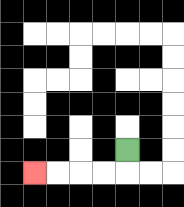{'start': '[5, 6]', 'end': '[1, 7]', 'path_directions': 'D,L,L,L,L', 'path_coordinates': '[[5, 6], [5, 7], [4, 7], [3, 7], [2, 7], [1, 7]]'}